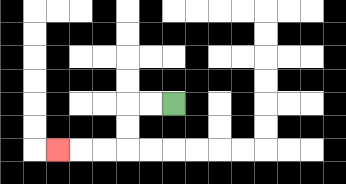{'start': '[7, 4]', 'end': '[2, 6]', 'path_directions': 'L,L,D,D,L,L,L', 'path_coordinates': '[[7, 4], [6, 4], [5, 4], [5, 5], [5, 6], [4, 6], [3, 6], [2, 6]]'}